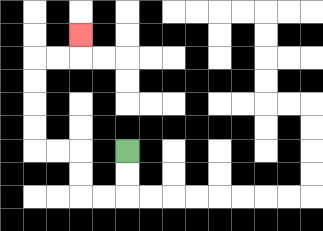{'start': '[5, 6]', 'end': '[3, 1]', 'path_directions': 'D,D,L,L,U,U,L,L,U,U,U,U,R,R,U', 'path_coordinates': '[[5, 6], [5, 7], [5, 8], [4, 8], [3, 8], [3, 7], [3, 6], [2, 6], [1, 6], [1, 5], [1, 4], [1, 3], [1, 2], [2, 2], [3, 2], [3, 1]]'}